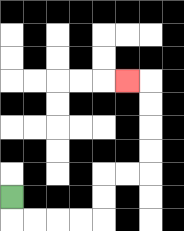{'start': '[0, 8]', 'end': '[5, 3]', 'path_directions': 'D,R,R,R,R,U,U,R,R,U,U,U,U,L', 'path_coordinates': '[[0, 8], [0, 9], [1, 9], [2, 9], [3, 9], [4, 9], [4, 8], [4, 7], [5, 7], [6, 7], [6, 6], [6, 5], [6, 4], [6, 3], [5, 3]]'}